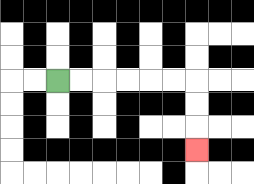{'start': '[2, 3]', 'end': '[8, 6]', 'path_directions': 'R,R,R,R,R,R,D,D,D', 'path_coordinates': '[[2, 3], [3, 3], [4, 3], [5, 3], [6, 3], [7, 3], [8, 3], [8, 4], [8, 5], [8, 6]]'}